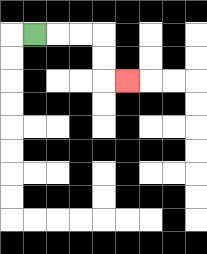{'start': '[1, 1]', 'end': '[5, 3]', 'path_directions': 'R,R,R,D,D,R', 'path_coordinates': '[[1, 1], [2, 1], [3, 1], [4, 1], [4, 2], [4, 3], [5, 3]]'}